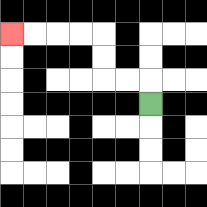{'start': '[6, 4]', 'end': '[0, 1]', 'path_directions': 'U,L,L,U,U,L,L,L,L', 'path_coordinates': '[[6, 4], [6, 3], [5, 3], [4, 3], [4, 2], [4, 1], [3, 1], [2, 1], [1, 1], [0, 1]]'}